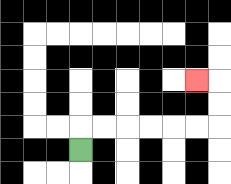{'start': '[3, 6]', 'end': '[8, 3]', 'path_directions': 'U,R,R,R,R,R,R,U,U,L', 'path_coordinates': '[[3, 6], [3, 5], [4, 5], [5, 5], [6, 5], [7, 5], [8, 5], [9, 5], [9, 4], [9, 3], [8, 3]]'}